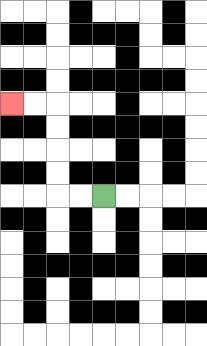{'start': '[4, 8]', 'end': '[0, 4]', 'path_directions': 'L,L,U,U,U,U,L,L', 'path_coordinates': '[[4, 8], [3, 8], [2, 8], [2, 7], [2, 6], [2, 5], [2, 4], [1, 4], [0, 4]]'}